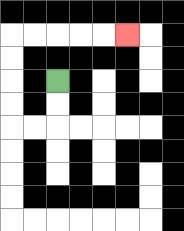{'start': '[2, 3]', 'end': '[5, 1]', 'path_directions': 'D,D,L,L,U,U,U,U,R,R,R,R,R', 'path_coordinates': '[[2, 3], [2, 4], [2, 5], [1, 5], [0, 5], [0, 4], [0, 3], [0, 2], [0, 1], [1, 1], [2, 1], [3, 1], [4, 1], [5, 1]]'}